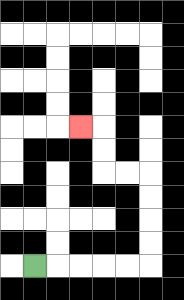{'start': '[1, 11]', 'end': '[3, 5]', 'path_directions': 'R,R,R,R,R,U,U,U,U,L,L,U,U,L', 'path_coordinates': '[[1, 11], [2, 11], [3, 11], [4, 11], [5, 11], [6, 11], [6, 10], [6, 9], [6, 8], [6, 7], [5, 7], [4, 7], [4, 6], [4, 5], [3, 5]]'}